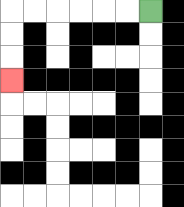{'start': '[6, 0]', 'end': '[0, 3]', 'path_directions': 'L,L,L,L,L,L,D,D,D', 'path_coordinates': '[[6, 0], [5, 0], [4, 0], [3, 0], [2, 0], [1, 0], [0, 0], [0, 1], [0, 2], [0, 3]]'}